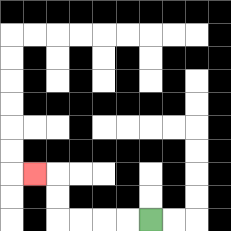{'start': '[6, 9]', 'end': '[1, 7]', 'path_directions': 'L,L,L,L,U,U,L', 'path_coordinates': '[[6, 9], [5, 9], [4, 9], [3, 9], [2, 9], [2, 8], [2, 7], [1, 7]]'}